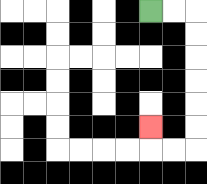{'start': '[6, 0]', 'end': '[6, 5]', 'path_directions': 'R,R,D,D,D,D,D,D,L,L,U', 'path_coordinates': '[[6, 0], [7, 0], [8, 0], [8, 1], [8, 2], [8, 3], [8, 4], [8, 5], [8, 6], [7, 6], [6, 6], [6, 5]]'}